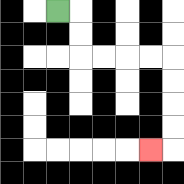{'start': '[2, 0]', 'end': '[6, 6]', 'path_directions': 'R,D,D,R,R,R,R,D,D,D,D,L', 'path_coordinates': '[[2, 0], [3, 0], [3, 1], [3, 2], [4, 2], [5, 2], [6, 2], [7, 2], [7, 3], [7, 4], [7, 5], [7, 6], [6, 6]]'}